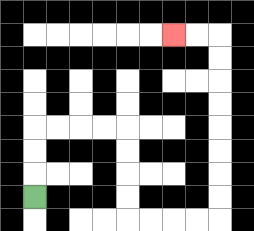{'start': '[1, 8]', 'end': '[7, 1]', 'path_directions': 'U,U,U,R,R,R,R,D,D,D,D,R,R,R,R,U,U,U,U,U,U,U,U,L,L', 'path_coordinates': '[[1, 8], [1, 7], [1, 6], [1, 5], [2, 5], [3, 5], [4, 5], [5, 5], [5, 6], [5, 7], [5, 8], [5, 9], [6, 9], [7, 9], [8, 9], [9, 9], [9, 8], [9, 7], [9, 6], [9, 5], [9, 4], [9, 3], [9, 2], [9, 1], [8, 1], [7, 1]]'}